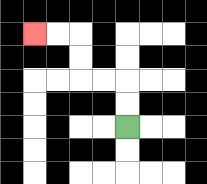{'start': '[5, 5]', 'end': '[1, 1]', 'path_directions': 'U,U,L,L,U,U,L,L', 'path_coordinates': '[[5, 5], [5, 4], [5, 3], [4, 3], [3, 3], [3, 2], [3, 1], [2, 1], [1, 1]]'}